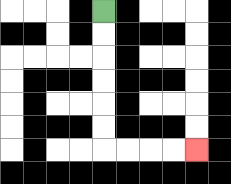{'start': '[4, 0]', 'end': '[8, 6]', 'path_directions': 'D,D,D,D,D,D,R,R,R,R', 'path_coordinates': '[[4, 0], [4, 1], [4, 2], [4, 3], [4, 4], [4, 5], [4, 6], [5, 6], [6, 6], [7, 6], [8, 6]]'}